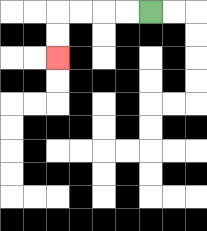{'start': '[6, 0]', 'end': '[2, 2]', 'path_directions': 'L,L,L,L,D,D', 'path_coordinates': '[[6, 0], [5, 0], [4, 0], [3, 0], [2, 0], [2, 1], [2, 2]]'}